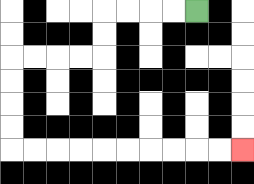{'start': '[8, 0]', 'end': '[10, 6]', 'path_directions': 'L,L,L,L,D,D,L,L,L,L,D,D,D,D,R,R,R,R,R,R,R,R,R,R', 'path_coordinates': '[[8, 0], [7, 0], [6, 0], [5, 0], [4, 0], [4, 1], [4, 2], [3, 2], [2, 2], [1, 2], [0, 2], [0, 3], [0, 4], [0, 5], [0, 6], [1, 6], [2, 6], [3, 6], [4, 6], [5, 6], [6, 6], [7, 6], [8, 6], [9, 6], [10, 6]]'}